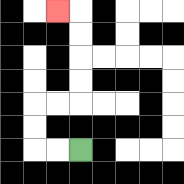{'start': '[3, 6]', 'end': '[2, 0]', 'path_directions': 'L,L,U,U,R,R,U,U,U,U,L', 'path_coordinates': '[[3, 6], [2, 6], [1, 6], [1, 5], [1, 4], [2, 4], [3, 4], [3, 3], [3, 2], [3, 1], [3, 0], [2, 0]]'}